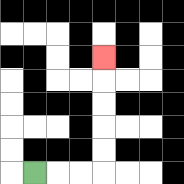{'start': '[1, 7]', 'end': '[4, 2]', 'path_directions': 'R,R,R,U,U,U,U,U', 'path_coordinates': '[[1, 7], [2, 7], [3, 7], [4, 7], [4, 6], [4, 5], [4, 4], [4, 3], [4, 2]]'}